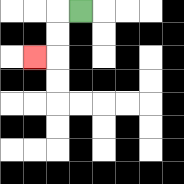{'start': '[3, 0]', 'end': '[1, 2]', 'path_directions': 'L,D,D,L', 'path_coordinates': '[[3, 0], [2, 0], [2, 1], [2, 2], [1, 2]]'}